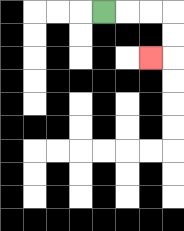{'start': '[4, 0]', 'end': '[6, 2]', 'path_directions': 'R,R,R,D,D,L', 'path_coordinates': '[[4, 0], [5, 0], [6, 0], [7, 0], [7, 1], [7, 2], [6, 2]]'}